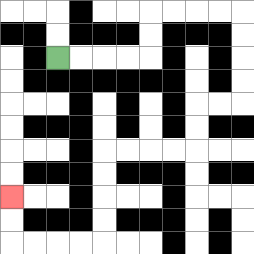{'start': '[2, 2]', 'end': '[0, 8]', 'path_directions': 'R,R,R,R,U,U,R,R,R,R,D,D,D,D,L,L,D,D,L,L,L,L,D,D,D,D,L,L,L,L,U,U', 'path_coordinates': '[[2, 2], [3, 2], [4, 2], [5, 2], [6, 2], [6, 1], [6, 0], [7, 0], [8, 0], [9, 0], [10, 0], [10, 1], [10, 2], [10, 3], [10, 4], [9, 4], [8, 4], [8, 5], [8, 6], [7, 6], [6, 6], [5, 6], [4, 6], [4, 7], [4, 8], [4, 9], [4, 10], [3, 10], [2, 10], [1, 10], [0, 10], [0, 9], [0, 8]]'}